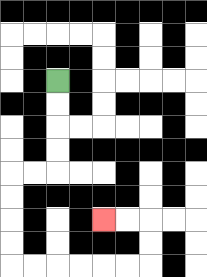{'start': '[2, 3]', 'end': '[4, 9]', 'path_directions': 'D,D,D,D,L,L,D,D,D,D,R,R,R,R,R,R,U,U,L,L', 'path_coordinates': '[[2, 3], [2, 4], [2, 5], [2, 6], [2, 7], [1, 7], [0, 7], [0, 8], [0, 9], [0, 10], [0, 11], [1, 11], [2, 11], [3, 11], [4, 11], [5, 11], [6, 11], [6, 10], [6, 9], [5, 9], [4, 9]]'}